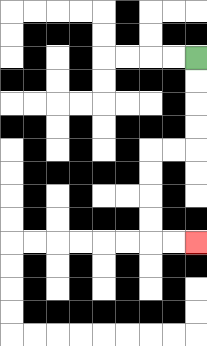{'start': '[8, 2]', 'end': '[8, 10]', 'path_directions': 'D,D,D,D,L,L,D,D,D,D,R,R', 'path_coordinates': '[[8, 2], [8, 3], [8, 4], [8, 5], [8, 6], [7, 6], [6, 6], [6, 7], [6, 8], [6, 9], [6, 10], [7, 10], [8, 10]]'}